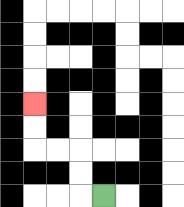{'start': '[4, 8]', 'end': '[1, 4]', 'path_directions': 'L,U,U,L,L,U,U', 'path_coordinates': '[[4, 8], [3, 8], [3, 7], [3, 6], [2, 6], [1, 6], [1, 5], [1, 4]]'}